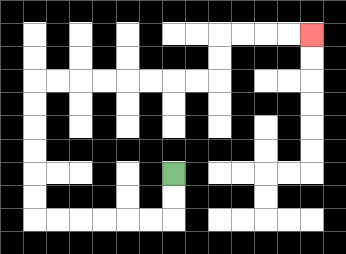{'start': '[7, 7]', 'end': '[13, 1]', 'path_directions': 'D,D,L,L,L,L,L,L,U,U,U,U,U,U,R,R,R,R,R,R,R,R,U,U,R,R,R,R', 'path_coordinates': '[[7, 7], [7, 8], [7, 9], [6, 9], [5, 9], [4, 9], [3, 9], [2, 9], [1, 9], [1, 8], [1, 7], [1, 6], [1, 5], [1, 4], [1, 3], [2, 3], [3, 3], [4, 3], [5, 3], [6, 3], [7, 3], [8, 3], [9, 3], [9, 2], [9, 1], [10, 1], [11, 1], [12, 1], [13, 1]]'}